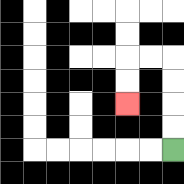{'start': '[7, 6]', 'end': '[5, 4]', 'path_directions': 'U,U,U,U,L,L,D,D', 'path_coordinates': '[[7, 6], [7, 5], [7, 4], [7, 3], [7, 2], [6, 2], [5, 2], [5, 3], [5, 4]]'}